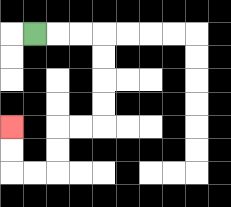{'start': '[1, 1]', 'end': '[0, 5]', 'path_directions': 'R,R,R,D,D,D,D,L,L,D,D,L,L,U,U', 'path_coordinates': '[[1, 1], [2, 1], [3, 1], [4, 1], [4, 2], [4, 3], [4, 4], [4, 5], [3, 5], [2, 5], [2, 6], [2, 7], [1, 7], [0, 7], [0, 6], [0, 5]]'}